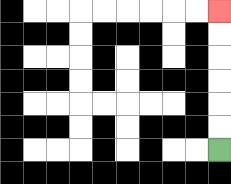{'start': '[9, 6]', 'end': '[9, 0]', 'path_directions': 'U,U,U,U,U,U', 'path_coordinates': '[[9, 6], [9, 5], [9, 4], [9, 3], [9, 2], [9, 1], [9, 0]]'}